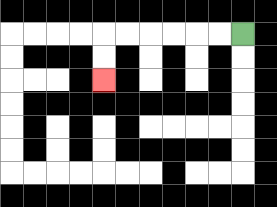{'start': '[10, 1]', 'end': '[4, 3]', 'path_directions': 'L,L,L,L,L,L,D,D', 'path_coordinates': '[[10, 1], [9, 1], [8, 1], [7, 1], [6, 1], [5, 1], [4, 1], [4, 2], [4, 3]]'}